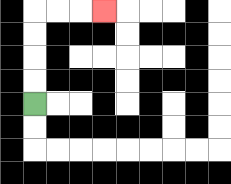{'start': '[1, 4]', 'end': '[4, 0]', 'path_directions': 'U,U,U,U,R,R,R', 'path_coordinates': '[[1, 4], [1, 3], [1, 2], [1, 1], [1, 0], [2, 0], [3, 0], [4, 0]]'}